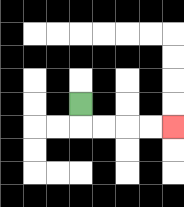{'start': '[3, 4]', 'end': '[7, 5]', 'path_directions': 'D,R,R,R,R', 'path_coordinates': '[[3, 4], [3, 5], [4, 5], [5, 5], [6, 5], [7, 5]]'}